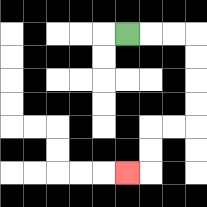{'start': '[5, 1]', 'end': '[5, 7]', 'path_directions': 'R,R,R,D,D,D,D,L,L,D,D,L', 'path_coordinates': '[[5, 1], [6, 1], [7, 1], [8, 1], [8, 2], [8, 3], [8, 4], [8, 5], [7, 5], [6, 5], [6, 6], [6, 7], [5, 7]]'}